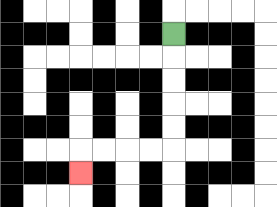{'start': '[7, 1]', 'end': '[3, 7]', 'path_directions': 'D,D,D,D,D,L,L,L,L,D', 'path_coordinates': '[[7, 1], [7, 2], [7, 3], [7, 4], [7, 5], [7, 6], [6, 6], [5, 6], [4, 6], [3, 6], [3, 7]]'}